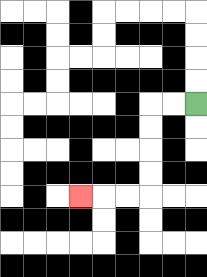{'start': '[8, 4]', 'end': '[3, 8]', 'path_directions': 'L,L,D,D,D,D,L,L,L', 'path_coordinates': '[[8, 4], [7, 4], [6, 4], [6, 5], [6, 6], [6, 7], [6, 8], [5, 8], [4, 8], [3, 8]]'}